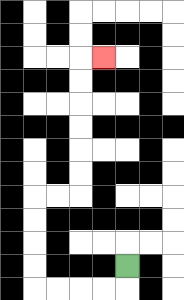{'start': '[5, 11]', 'end': '[4, 2]', 'path_directions': 'D,L,L,L,L,U,U,U,U,R,R,U,U,U,U,U,U,R', 'path_coordinates': '[[5, 11], [5, 12], [4, 12], [3, 12], [2, 12], [1, 12], [1, 11], [1, 10], [1, 9], [1, 8], [2, 8], [3, 8], [3, 7], [3, 6], [3, 5], [3, 4], [3, 3], [3, 2], [4, 2]]'}